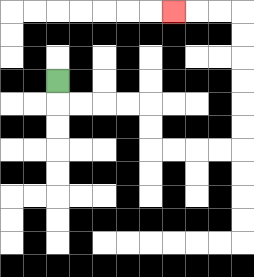{'start': '[2, 3]', 'end': '[7, 0]', 'path_directions': 'D,R,R,R,R,D,D,R,R,R,R,U,U,U,U,U,U,L,L,L', 'path_coordinates': '[[2, 3], [2, 4], [3, 4], [4, 4], [5, 4], [6, 4], [6, 5], [6, 6], [7, 6], [8, 6], [9, 6], [10, 6], [10, 5], [10, 4], [10, 3], [10, 2], [10, 1], [10, 0], [9, 0], [8, 0], [7, 0]]'}